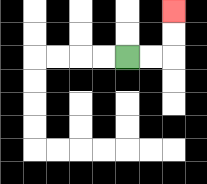{'start': '[5, 2]', 'end': '[7, 0]', 'path_directions': 'R,R,U,U', 'path_coordinates': '[[5, 2], [6, 2], [7, 2], [7, 1], [7, 0]]'}